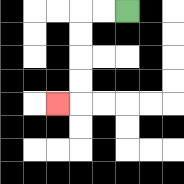{'start': '[5, 0]', 'end': '[2, 4]', 'path_directions': 'L,L,D,D,D,D,L', 'path_coordinates': '[[5, 0], [4, 0], [3, 0], [3, 1], [3, 2], [3, 3], [3, 4], [2, 4]]'}